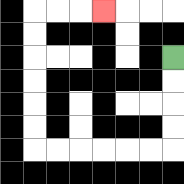{'start': '[7, 2]', 'end': '[4, 0]', 'path_directions': 'D,D,D,D,L,L,L,L,L,L,U,U,U,U,U,U,R,R,R', 'path_coordinates': '[[7, 2], [7, 3], [7, 4], [7, 5], [7, 6], [6, 6], [5, 6], [4, 6], [3, 6], [2, 6], [1, 6], [1, 5], [1, 4], [1, 3], [1, 2], [1, 1], [1, 0], [2, 0], [3, 0], [4, 0]]'}